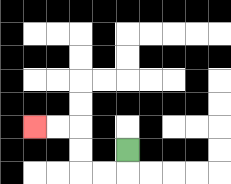{'start': '[5, 6]', 'end': '[1, 5]', 'path_directions': 'D,L,L,U,U,L,L', 'path_coordinates': '[[5, 6], [5, 7], [4, 7], [3, 7], [3, 6], [3, 5], [2, 5], [1, 5]]'}